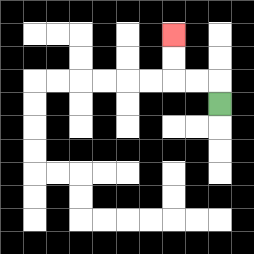{'start': '[9, 4]', 'end': '[7, 1]', 'path_directions': 'U,L,L,U,U', 'path_coordinates': '[[9, 4], [9, 3], [8, 3], [7, 3], [7, 2], [7, 1]]'}